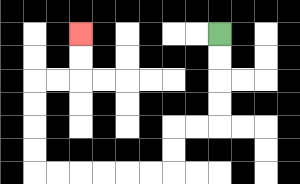{'start': '[9, 1]', 'end': '[3, 1]', 'path_directions': 'D,D,D,D,L,L,D,D,L,L,L,L,L,L,U,U,U,U,R,R,U,U', 'path_coordinates': '[[9, 1], [9, 2], [9, 3], [9, 4], [9, 5], [8, 5], [7, 5], [7, 6], [7, 7], [6, 7], [5, 7], [4, 7], [3, 7], [2, 7], [1, 7], [1, 6], [1, 5], [1, 4], [1, 3], [2, 3], [3, 3], [3, 2], [3, 1]]'}